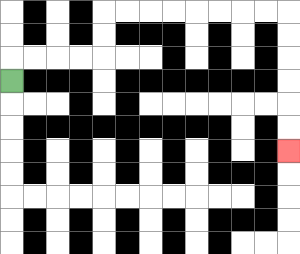{'start': '[0, 3]', 'end': '[12, 6]', 'path_directions': 'U,R,R,R,R,U,U,R,R,R,R,R,R,R,R,D,D,D,D,D,D', 'path_coordinates': '[[0, 3], [0, 2], [1, 2], [2, 2], [3, 2], [4, 2], [4, 1], [4, 0], [5, 0], [6, 0], [7, 0], [8, 0], [9, 0], [10, 0], [11, 0], [12, 0], [12, 1], [12, 2], [12, 3], [12, 4], [12, 5], [12, 6]]'}